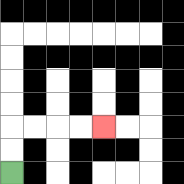{'start': '[0, 7]', 'end': '[4, 5]', 'path_directions': 'U,U,R,R,R,R', 'path_coordinates': '[[0, 7], [0, 6], [0, 5], [1, 5], [2, 5], [3, 5], [4, 5]]'}